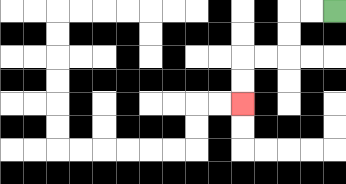{'start': '[14, 0]', 'end': '[10, 4]', 'path_directions': 'L,L,D,D,L,L,D,D', 'path_coordinates': '[[14, 0], [13, 0], [12, 0], [12, 1], [12, 2], [11, 2], [10, 2], [10, 3], [10, 4]]'}